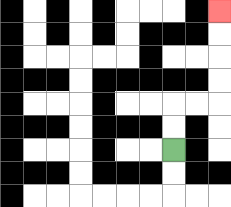{'start': '[7, 6]', 'end': '[9, 0]', 'path_directions': 'U,U,R,R,U,U,U,U', 'path_coordinates': '[[7, 6], [7, 5], [7, 4], [8, 4], [9, 4], [9, 3], [9, 2], [9, 1], [9, 0]]'}